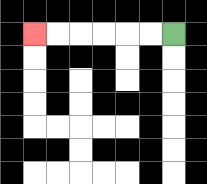{'start': '[7, 1]', 'end': '[1, 1]', 'path_directions': 'L,L,L,L,L,L', 'path_coordinates': '[[7, 1], [6, 1], [5, 1], [4, 1], [3, 1], [2, 1], [1, 1]]'}